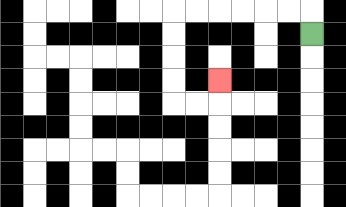{'start': '[13, 1]', 'end': '[9, 3]', 'path_directions': 'U,L,L,L,L,L,L,D,D,D,D,R,R,U', 'path_coordinates': '[[13, 1], [13, 0], [12, 0], [11, 0], [10, 0], [9, 0], [8, 0], [7, 0], [7, 1], [7, 2], [7, 3], [7, 4], [8, 4], [9, 4], [9, 3]]'}